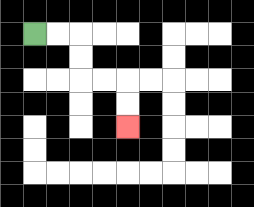{'start': '[1, 1]', 'end': '[5, 5]', 'path_directions': 'R,R,D,D,R,R,D,D', 'path_coordinates': '[[1, 1], [2, 1], [3, 1], [3, 2], [3, 3], [4, 3], [5, 3], [5, 4], [5, 5]]'}